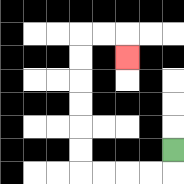{'start': '[7, 6]', 'end': '[5, 2]', 'path_directions': 'D,L,L,L,L,U,U,U,U,U,U,R,R,D', 'path_coordinates': '[[7, 6], [7, 7], [6, 7], [5, 7], [4, 7], [3, 7], [3, 6], [3, 5], [3, 4], [3, 3], [3, 2], [3, 1], [4, 1], [5, 1], [5, 2]]'}